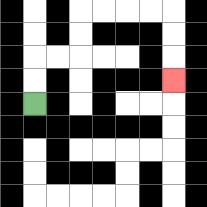{'start': '[1, 4]', 'end': '[7, 3]', 'path_directions': 'U,U,R,R,U,U,R,R,R,R,D,D,D', 'path_coordinates': '[[1, 4], [1, 3], [1, 2], [2, 2], [3, 2], [3, 1], [3, 0], [4, 0], [5, 0], [6, 0], [7, 0], [7, 1], [7, 2], [7, 3]]'}